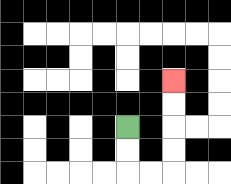{'start': '[5, 5]', 'end': '[7, 3]', 'path_directions': 'D,D,R,R,U,U,U,U', 'path_coordinates': '[[5, 5], [5, 6], [5, 7], [6, 7], [7, 7], [7, 6], [7, 5], [7, 4], [7, 3]]'}